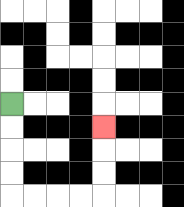{'start': '[0, 4]', 'end': '[4, 5]', 'path_directions': 'D,D,D,D,R,R,R,R,U,U,U', 'path_coordinates': '[[0, 4], [0, 5], [0, 6], [0, 7], [0, 8], [1, 8], [2, 8], [3, 8], [4, 8], [4, 7], [4, 6], [4, 5]]'}